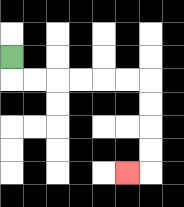{'start': '[0, 2]', 'end': '[5, 7]', 'path_directions': 'D,R,R,R,R,R,R,D,D,D,D,L', 'path_coordinates': '[[0, 2], [0, 3], [1, 3], [2, 3], [3, 3], [4, 3], [5, 3], [6, 3], [6, 4], [6, 5], [6, 6], [6, 7], [5, 7]]'}